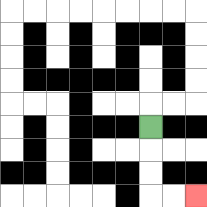{'start': '[6, 5]', 'end': '[8, 8]', 'path_directions': 'D,D,D,R,R', 'path_coordinates': '[[6, 5], [6, 6], [6, 7], [6, 8], [7, 8], [8, 8]]'}